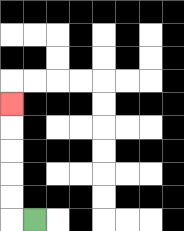{'start': '[1, 9]', 'end': '[0, 4]', 'path_directions': 'L,U,U,U,U,U', 'path_coordinates': '[[1, 9], [0, 9], [0, 8], [0, 7], [0, 6], [0, 5], [0, 4]]'}